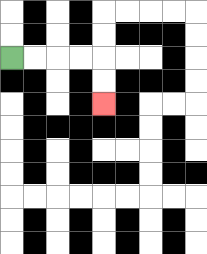{'start': '[0, 2]', 'end': '[4, 4]', 'path_directions': 'R,R,R,R,D,D', 'path_coordinates': '[[0, 2], [1, 2], [2, 2], [3, 2], [4, 2], [4, 3], [4, 4]]'}